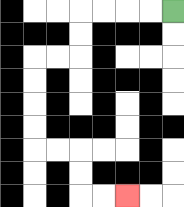{'start': '[7, 0]', 'end': '[5, 8]', 'path_directions': 'L,L,L,L,D,D,L,L,D,D,D,D,R,R,D,D,R,R', 'path_coordinates': '[[7, 0], [6, 0], [5, 0], [4, 0], [3, 0], [3, 1], [3, 2], [2, 2], [1, 2], [1, 3], [1, 4], [1, 5], [1, 6], [2, 6], [3, 6], [3, 7], [3, 8], [4, 8], [5, 8]]'}